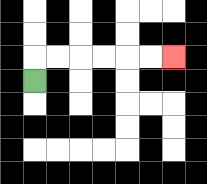{'start': '[1, 3]', 'end': '[7, 2]', 'path_directions': 'U,R,R,R,R,R,R', 'path_coordinates': '[[1, 3], [1, 2], [2, 2], [3, 2], [4, 2], [5, 2], [6, 2], [7, 2]]'}